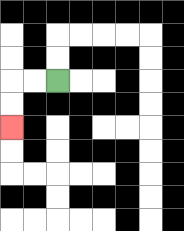{'start': '[2, 3]', 'end': '[0, 5]', 'path_directions': 'L,L,D,D', 'path_coordinates': '[[2, 3], [1, 3], [0, 3], [0, 4], [0, 5]]'}